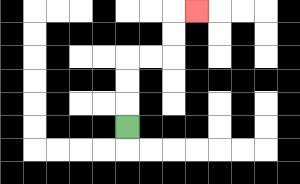{'start': '[5, 5]', 'end': '[8, 0]', 'path_directions': 'U,U,U,R,R,U,U,R', 'path_coordinates': '[[5, 5], [5, 4], [5, 3], [5, 2], [6, 2], [7, 2], [7, 1], [7, 0], [8, 0]]'}